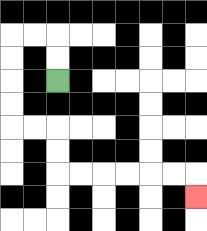{'start': '[2, 3]', 'end': '[8, 8]', 'path_directions': 'U,U,L,L,D,D,D,D,R,R,D,D,R,R,R,R,R,R,D', 'path_coordinates': '[[2, 3], [2, 2], [2, 1], [1, 1], [0, 1], [0, 2], [0, 3], [0, 4], [0, 5], [1, 5], [2, 5], [2, 6], [2, 7], [3, 7], [4, 7], [5, 7], [6, 7], [7, 7], [8, 7], [8, 8]]'}